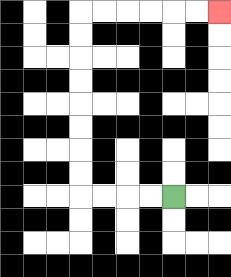{'start': '[7, 8]', 'end': '[9, 0]', 'path_directions': 'L,L,L,L,U,U,U,U,U,U,U,U,R,R,R,R,R,R', 'path_coordinates': '[[7, 8], [6, 8], [5, 8], [4, 8], [3, 8], [3, 7], [3, 6], [3, 5], [3, 4], [3, 3], [3, 2], [3, 1], [3, 0], [4, 0], [5, 0], [6, 0], [7, 0], [8, 0], [9, 0]]'}